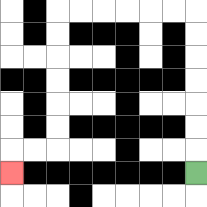{'start': '[8, 7]', 'end': '[0, 7]', 'path_directions': 'U,U,U,U,U,U,U,L,L,L,L,L,L,D,D,D,D,D,D,L,L,D', 'path_coordinates': '[[8, 7], [8, 6], [8, 5], [8, 4], [8, 3], [8, 2], [8, 1], [8, 0], [7, 0], [6, 0], [5, 0], [4, 0], [3, 0], [2, 0], [2, 1], [2, 2], [2, 3], [2, 4], [2, 5], [2, 6], [1, 6], [0, 6], [0, 7]]'}